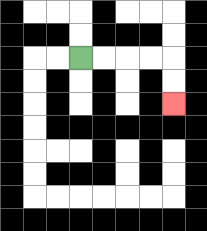{'start': '[3, 2]', 'end': '[7, 4]', 'path_directions': 'R,R,R,R,D,D', 'path_coordinates': '[[3, 2], [4, 2], [5, 2], [6, 2], [7, 2], [7, 3], [7, 4]]'}